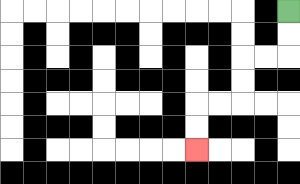{'start': '[12, 0]', 'end': '[8, 6]', 'path_directions': 'D,D,L,L,D,D,L,L,D,D', 'path_coordinates': '[[12, 0], [12, 1], [12, 2], [11, 2], [10, 2], [10, 3], [10, 4], [9, 4], [8, 4], [8, 5], [8, 6]]'}